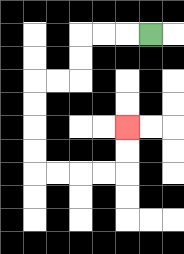{'start': '[6, 1]', 'end': '[5, 5]', 'path_directions': 'L,L,L,D,D,L,L,D,D,D,D,R,R,R,R,U,U', 'path_coordinates': '[[6, 1], [5, 1], [4, 1], [3, 1], [3, 2], [3, 3], [2, 3], [1, 3], [1, 4], [1, 5], [1, 6], [1, 7], [2, 7], [3, 7], [4, 7], [5, 7], [5, 6], [5, 5]]'}